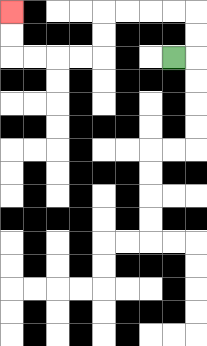{'start': '[7, 2]', 'end': '[0, 0]', 'path_directions': 'R,U,U,L,L,L,L,D,D,L,L,L,L,U,U', 'path_coordinates': '[[7, 2], [8, 2], [8, 1], [8, 0], [7, 0], [6, 0], [5, 0], [4, 0], [4, 1], [4, 2], [3, 2], [2, 2], [1, 2], [0, 2], [0, 1], [0, 0]]'}